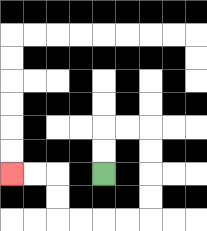{'start': '[4, 7]', 'end': '[0, 7]', 'path_directions': 'U,U,R,R,D,D,D,D,L,L,L,L,U,U,L,L', 'path_coordinates': '[[4, 7], [4, 6], [4, 5], [5, 5], [6, 5], [6, 6], [6, 7], [6, 8], [6, 9], [5, 9], [4, 9], [3, 9], [2, 9], [2, 8], [2, 7], [1, 7], [0, 7]]'}